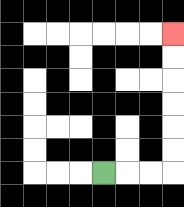{'start': '[4, 7]', 'end': '[7, 1]', 'path_directions': 'R,R,R,U,U,U,U,U,U', 'path_coordinates': '[[4, 7], [5, 7], [6, 7], [7, 7], [7, 6], [7, 5], [7, 4], [7, 3], [7, 2], [7, 1]]'}